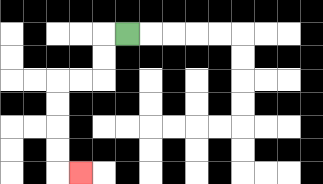{'start': '[5, 1]', 'end': '[3, 7]', 'path_directions': 'L,D,D,L,L,D,D,D,D,R', 'path_coordinates': '[[5, 1], [4, 1], [4, 2], [4, 3], [3, 3], [2, 3], [2, 4], [2, 5], [2, 6], [2, 7], [3, 7]]'}